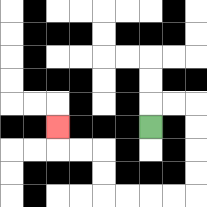{'start': '[6, 5]', 'end': '[2, 5]', 'path_directions': 'U,R,R,D,D,D,D,L,L,L,L,U,U,L,L,U', 'path_coordinates': '[[6, 5], [6, 4], [7, 4], [8, 4], [8, 5], [8, 6], [8, 7], [8, 8], [7, 8], [6, 8], [5, 8], [4, 8], [4, 7], [4, 6], [3, 6], [2, 6], [2, 5]]'}